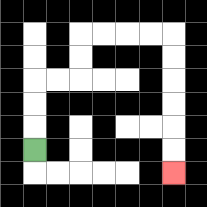{'start': '[1, 6]', 'end': '[7, 7]', 'path_directions': 'U,U,U,R,R,U,U,R,R,R,R,D,D,D,D,D,D', 'path_coordinates': '[[1, 6], [1, 5], [1, 4], [1, 3], [2, 3], [3, 3], [3, 2], [3, 1], [4, 1], [5, 1], [6, 1], [7, 1], [7, 2], [7, 3], [7, 4], [7, 5], [7, 6], [7, 7]]'}